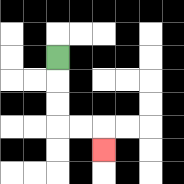{'start': '[2, 2]', 'end': '[4, 6]', 'path_directions': 'D,D,D,R,R,D', 'path_coordinates': '[[2, 2], [2, 3], [2, 4], [2, 5], [3, 5], [4, 5], [4, 6]]'}